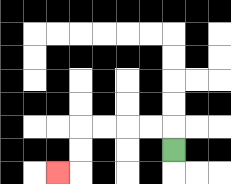{'start': '[7, 6]', 'end': '[2, 7]', 'path_directions': 'U,L,L,L,L,D,D,L', 'path_coordinates': '[[7, 6], [7, 5], [6, 5], [5, 5], [4, 5], [3, 5], [3, 6], [3, 7], [2, 7]]'}